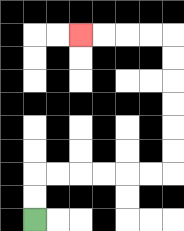{'start': '[1, 9]', 'end': '[3, 1]', 'path_directions': 'U,U,R,R,R,R,R,R,U,U,U,U,U,U,L,L,L,L', 'path_coordinates': '[[1, 9], [1, 8], [1, 7], [2, 7], [3, 7], [4, 7], [5, 7], [6, 7], [7, 7], [7, 6], [7, 5], [7, 4], [7, 3], [7, 2], [7, 1], [6, 1], [5, 1], [4, 1], [3, 1]]'}